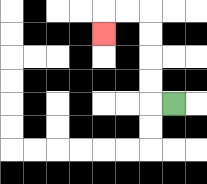{'start': '[7, 4]', 'end': '[4, 1]', 'path_directions': 'L,U,U,U,U,L,L,D', 'path_coordinates': '[[7, 4], [6, 4], [6, 3], [6, 2], [6, 1], [6, 0], [5, 0], [4, 0], [4, 1]]'}